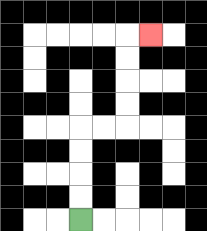{'start': '[3, 9]', 'end': '[6, 1]', 'path_directions': 'U,U,U,U,R,R,U,U,U,U,R', 'path_coordinates': '[[3, 9], [3, 8], [3, 7], [3, 6], [3, 5], [4, 5], [5, 5], [5, 4], [5, 3], [5, 2], [5, 1], [6, 1]]'}